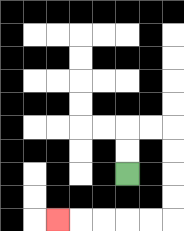{'start': '[5, 7]', 'end': '[2, 9]', 'path_directions': 'U,U,R,R,D,D,D,D,L,L,L,L,L', 'path_coordinates': '[[5, 7], [5, 6], [5, 5], [6, 5], [7, 5], [7, 6], [7, 7], [7, 8], [7, 9], [6, 9], [5, 9], [4, 9], [3, 9], [2, 9]]'}